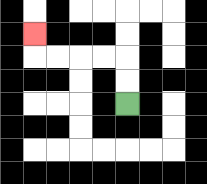{'start': '[5, 4]', 'end': '[1, 1]', 'path_directions': 'U,U,L,L,L,L,U', 'path_coordinates': '[[5, 4], [5, 3], [5, 2], [4, 2], [3, 2], [2, 2], [1, 2], [1, 1]]'}